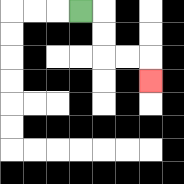{'start': '[3, 0]', 'end': '[6, 3]', 'path_directions': 'R,D,D,R,R,D', 'path_coordinates': '[[3, 0], [4, 0], [4, 1], [4, 2], [5, 2], [6, 2], [6, 3]]'}